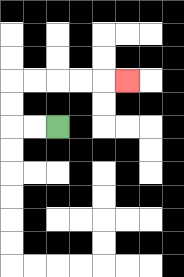{'start': '[2, 5]', 'end': '[5, 3]', 'path_directions': 'L,L,U,U,R,R,R,R,R', 'path_coordinates': '[[2, 5], [1, 5], [0, 5], [0, 4], [0, 3], [1, 3], [2, 3], [3, 3], [4, 3], [5, 3]]'}